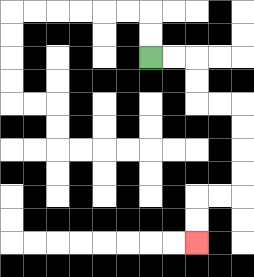{'start': '[6, 2]', 'end': '[8, 10]', 'path_directions': 'R,R,D,D,R,R,D,D,D,D,L,L,D,D', 'path_coordinates': '[[6, 2], [7, 2], [8, 2], [8, 3], [8, 4], [9, 4], [10, 4], [10, 5], [10, 6], [10, 7], [10, 8], [9, 8], [8, 8], [8, 9], [8, 10]]'}